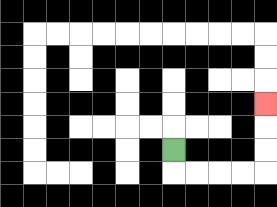{'start': '[7, 6]', 'end': '[11, 4]', 'path_directions': 'D,R,R,R,R,U,U,U', 'path_coordinates': '[[7, 6], [7, 7], [8, 7], [9, 7], [10, 7], [11, 7], [11, 6], [11, 5], [11, 4]]'}